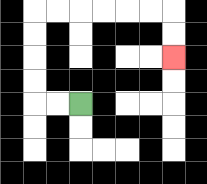{'start': '[3, 4]', 'end': '[7, 2]', 'path_directions': 'L,L,U,U,U,U,R,R,R,R,R,R,D,D', 'path_coordinates': '[[3, 4], [2, 4], [1, 4], [1, 3], [1, 2], [1, 1], [1, 0], [2, 0], [3, 0], [4, 0], [5, 0], [6, 0], [7, 0], [7, 1], [7, 2]]'}